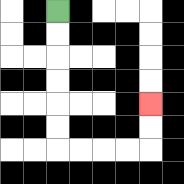{'start': '[2, 0]', 'end': '[6, 4]', 'path_directions': 'D,D,D,D,D,D,R,R,R,R,U,U', 'path_coordinates': '[[2, 0], [2, 1], [2, 2], [2, 3], [2, 4], [2, 5], [2, 6], [3, 6], [4, 6], [5, 6], [6, 6], [6, 5], [6, 4]]'}